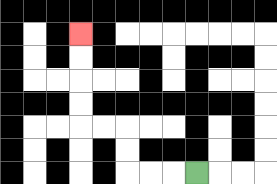{'start': '[8, 7]', 'end': '[3, 1]', 'path_directions': 'L,L,L,U,U,L,L,U,U,U,U', 'path_coordinates': '[[8, 7], [7, 7], [6, 7], [5, 7], [5, 6], [5, 5], [4, 5], [3, 5], [3, 4], [3, 3], [3, 2], [3, 1]]'}